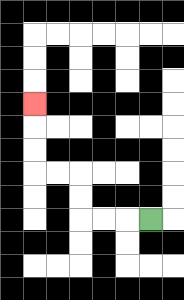{'start': '[6, 9]', 'end': '[1, 4]', 'path_directions': 'L,L,L,U,U,L,L,U,U,U', 'path_coordinates': '[[6, 9], [5, 9], [4, 9], [3, 9], [3, 8], [3, 7], [2, 7], [1, 7], [1, 6], [1, 5], [1, 4]]'}